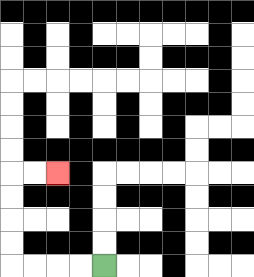{'start': '[4, 11]', 'end': '[2, 7]', 'path_directions': 'L,L,L,L,U,U,U,U,R,R', 'path_coordinates': '[[4, 11], [3, 11], [2, 11], [1, 11], [0, 11], [0, 10], [0, 9], [0, 8], [0, 7], [1, 7], [2, 7]]'}